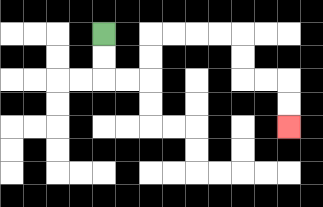{'start': '[4, 1]', 'end': '[12, 5]', 'path_directions': 'D,D,R,R,U,U,R,R,R,R,D,D,R,R,D,D', 'path_coordinates': '[[4, 1], [4, 2], [4, 3], [5, 3], [6, 3], [6, 2], [6, 1], [7, 1], [8, 1], [9, 1], [10, 1], [10, 2], [10, 3], [11, 3], [12, 3], [12, 4], [12, 5]]'}